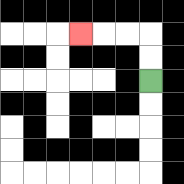{'start': '[6, 3]', 'end': '[3, 1]', 'path_directions': 'U,U,L,L,L', 'path_coordinates': '[[6, 3], [6, 2], [6, 1], [5, 1], [4, 1], [3, 1]]'}